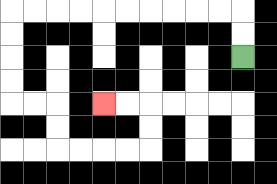{'start': '[10, 2]', 'end': '[4, 4]', 'path_directions': 'U,U,L,L,L,L,L,L,L,L,L,L,D,D,D,D,R,R,D,D,R,R,R,R,U,U,L,L', 'path_coordinates': '[[10, 2], [10, 1], [10, 0], [9, 0], [8, 0], [7, 0], [6, 0], [5, 0], [4, 0], [3, 0], [2, 0], [1, 0], [0, 0], [0, 1], [0, 2], [0, 3], [0, 4], [1, 4], [2, 4], [2, 5], [2, 6], [3, 6], [4, 6], [5, 6], [6, 6], [6, 5], [6, 4], [5, 4], [4, 4]]'}